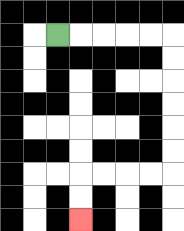{'start': '[2, 1]', 'end': '[3, 9]', 'path_directions': 'R,R,R,R,R,D,D,D,D,D,D,L,L,L,L,D,D', 'path_coordinates': '[[2, 1], [3, 1], [4, 1], [5, 1], [6, 1], [7, 1], [7, 2], [7, 3], [7, 4], [7, 5], [7, 6], [7, 7], [6, 7], [5, 7], [4, 7], [3, 7], [3, 8], [3, 9]]'}